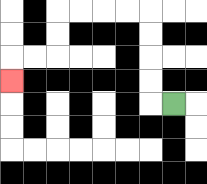{'start': '[7, 4]', 'end': '[0, 3]', 'path_directions': 'L,U,U,U,U,L,L,L,L,D,D,L,L,D', 'path_coordinates': '[[7, 4], [6, 4], [6, 3], [6, 2], [6, 1], [6, 0], [5, 0], [4, 0], [3, 0], [2, 0], [2, 1], [2, 2], [1, 2], [0, 2], [0, 3]]'}